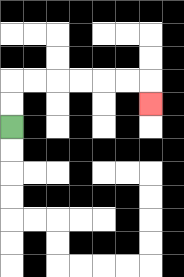{'start': '[0, 5]', 'end': '[6, 4]', 'path_directions': 'U,U,R,R,R,R,R,R,D', 'path_coordinates': '[[0, 5], [0, 4], [0, 3], [1, 3], [2, 3], [3, 3], [4, 3], [5, 3], [6, 3], [6, 4]]'}